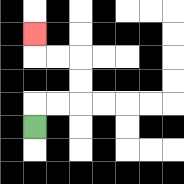{'start': '[1, 5]', 'end': '[1, 1]', 'path_directions': 'U,R,R,U,U,L,L,U', 'path_coordinates': '[[1, 5], [1, 4], [2, 4], [3, 4], [3, 3], [3, 2], [2, 2], [1, 2], [1, 1]]'}